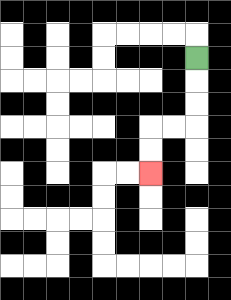{'start': '[8, 2]', 'end': '[6, 7]', 'path_directions': 'D,D,D,L,L,D,D', 'path_coordinates': '[[8, 2], [8, 3], [8, 4], [8, 5], [7, 5], [6, 5], [6, 6], [6, 7]]'}